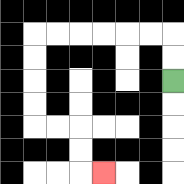{'start': '[7, 3]', 'end': '[4, 7]', 'path_directions': 'U,U,L,L,L,L,L,L,D,D,D,D,R,R,D,D,R', 'path_coordinates': '[[7, 3], [7, 2], [7, 1], [6, 1], [5, 1], [4, 1], [3, 1], [2, 1], [1, 1], [1, 2], [1, 3], [1, 4], [1, 5], [2, 5], [3, 5], [3, 6], [3, 7], [4, 7]]'}